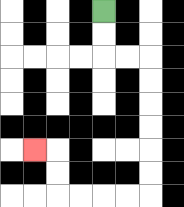{'start': '[4, 0]', 'end': '[1, 6]', 'path_directions': 'D,D,R,R,D,D,D,D,D,D,L,L,L,L,U,U,L', 'path_coordinates': '[[4, 0], [4, 1], [4, 2], [5, 2], [6, 2], [6, 3], [6, 4], [6, 5], [6, 6], [6, 7], [6, 8], [5, 8], [4, 8], [3, 8], [2, 8], [2, 7], [2, 6], [1, 6]]'}